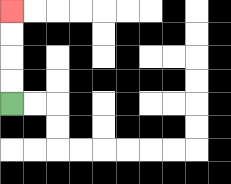{'start': '[0, 4]', 'end': '[0, 0]', 'path_directions': 'U,U,U,U', 'path_coordinates': '[[0, 4], [0, 3], [0, 2], [0, 1], [0, 0]]'}